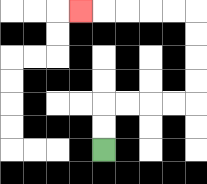{'start': '[4, 6]', 'end': '[3, 0]', 'path_directions': 'U,U,R,R,R,R,U,U,U,U,L,L,L,L,L', 'path_coordinates': '[[4, 6], [4, 5], [4, 4], [5, 4], [6, 4], [7, 4], [8, 4], [8, 3], [8, 2], [8, 1], [8, 0], [7, 0], [6, 0], [5, 0], [4, 0], [3, 0]]'}